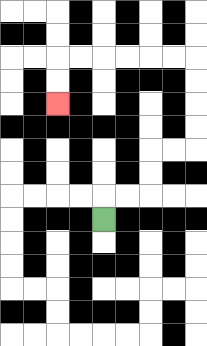{'start': '[4, 9]', 'end': '[2, 4]', 'path_directions': 'U,R,R,U,U,R,R,U,U,U,U,L,L,L,L,L,L,D,D', 'path_coordinates': '[[4, 9], [4, 8], [5, 8], [6, 8], [6, 7], [6, 6], [7, 6], [8, 6], [8, 5], [8, 4], [8, 3], [8, 2], [7, 2], [6, 2], [5, 2], [4, 2], [3, 2], [2, 2], [2, 3], [2, 4]]'}